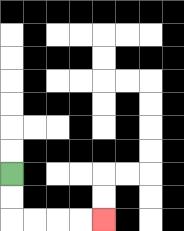{'start': '[0, 7]', 'end': '[4, 9]', 'path_directions': 'D,D,R,R,R,R', 'path_coordinates': '[[0, 7], [0, 8], [0, 9], [1, 9], [2, 9], [3, 9], [4, 9]]'}